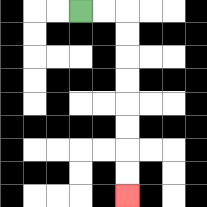{'start': '[3, 0]', 'end': '[5, 8]', 'path_directions': 'R,R,D,D,D,D,D,D,D,D', 'path_coordinates': '[[3, 0], [4, 0], [5, 0], [5, 1], [5, 2], [5, 3], [5, 4], [5, 5], [5, 6], [5, 7], [5, 8]]'}